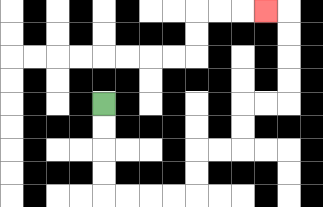{'start': '[4, 4]', 'end': '[11, 0]', 'path_directions': 'D,D,D,D,R,R,R,R,U,U,R,R,U,U,R,R,U,U,U,U,L', 'path_coordinates': '[[4, 4], [4, 5], [4, 6], [4, 7], [4, 8], [5, 8], [6, 8], [7, 8], [8, 8], [8, 7], [8, 6], [9, 6], [10, 6], [10, 5], [10, 4], [11, 4], [12, 4], [12, 3], [12, 2], [12, 1], [12, 0], [11, 0]]'}